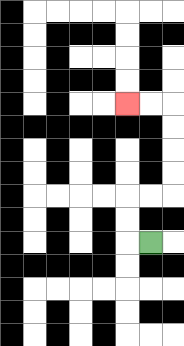{'start': '[6, 10]', 'end': '[5, 4]', 'path_directions': 'L,U,U,R,R,U,U,U,U,L,L', 'path_coordinates': '[[6, 10], [5, 10], [5, 9], [5, 8], [6, 8], [7, 8], [7, 7], [7, 6], [7, 5], [7, 4], [6, 4], [5, 4]]'}